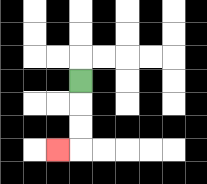{'start': '[3, 3]', 'end': '[2, 6]', 'path_directions': 'D,D,D,L', 'path_coordinates': '[[3, 3], [3, 4], [3, 5], [3, 6], [2, 6]]'}